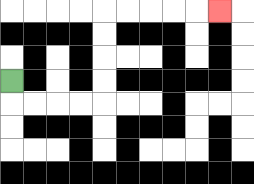{'start': '[0, 3]', 'end': '[9, 0]', 'path_directions': 'D,R,R,R,R,U,U,U,U,R,R,R,R,R', 'path_coordinates': '[[0, 3], [0, 4], [1, 4], [2, 4], [3, 4], [4, 4], [4, 3], [4, 2], [4, 1], [4, 0], [5, 0], [6, 0], [7, 0], [8, 0], [9, 0]]'}